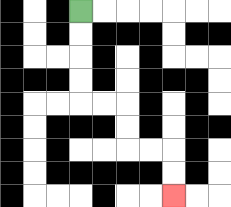{'start': '[3, 0]', 'end': '[7, 8]', 'path_directions': 'D,D,D,D,R,R,D,D,R,R,D,D', 'path_coordinates': '[[3, 0], [3, 1], [3, 2], [3, 3], [3, 4], [4, 4], [5, 4], [5, 5], [5, 6], [6, 6], [7, 6], [7, 7], [7, 8]]'}